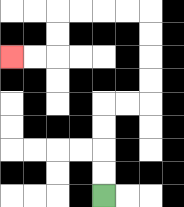{'start': '[4, 8]', 'end': '[0, 2]', 'path_directions': 'U,U,U,U,R,R,U,U,U,U,L,L,L,L,D,D,L,L', 'path_coordinates': '[[4, 8], [4, 7], [4, 6], [4, 5], [4, 4], [5, 4], [6, 4], [6, 3], [6, 2], [6, 1], [6, 0], [5, 0], [4, 0], [3, 0], [2, 0], [2, 1], [2, 2], [1, 2], [0, 2]]'}